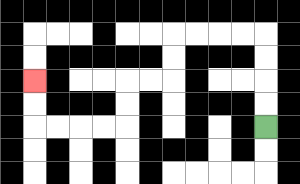{'start': '[11, 5]', 'end': '[1, 3]', 'path_directions': 'U,U,U,U,L,L,L,L,D,D,L,L,D,D,L,L,L,L,U,U', 'path_coordinates': '[[11, 5], [11, 4], [11, 3], [11, 2], [11, 1], [10, 1], [9, 1], [8, 1], [7, 1], [7, 2], [7, 3], [6, 3], [5, 3], [5, 4], [5, 5], [4, 5], [3, 5], [2, 5], [1, 5], [1, 4], [1, 3]]'}